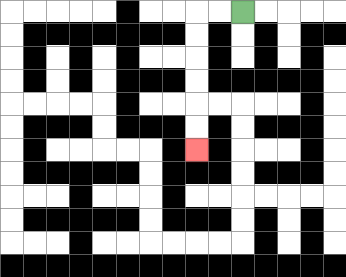{'start': '[10, 0]', 'end': '[8, 6]', 'path_directions': 'L,L,D,D,D,D,D,D', 'path_coordinates': '[[10, 0], [9, 0], [8, 0], [8, 1], [8, 2], [8, 3], [8, 4], [8, 5], [8, 6]]'}